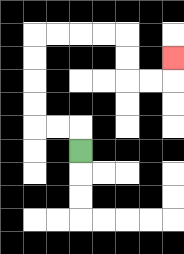{'start': '[3, 6]', 'end': '[7, 2]', 'path_directions': 'U,L,L,U,U,U,U,R,R,R,R,D,D,R,R,U', 'path_coordinates': '[[3, 6], [3, 5], [2, 5], [1, 5], [1, 4], [1, 3], [1, 2], [1, 1], [2, 1], [3, 1], [4, 1], [5, 1], [5, 2], [5, 3], [6, 3], [7, 3], [7, 2]]'}